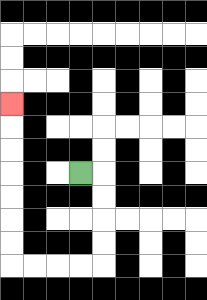{'start': '[3, 7]', 'end': '[0, 4]', 'path_directions': 'R,D,D,D,D,L,L,L,L,U,U,U,U,U,U,U', 'path_coordinates': '[[3, 7], [4, 7], [4, 8], [4, 9], [4, 10], [4, 11], [3, 11], [2, 11], [1, 11], [0, 11], [0, 10], [0, 9], [0, 8], [0, 7], [0, 6], [0, 5], [0, 4]]'}